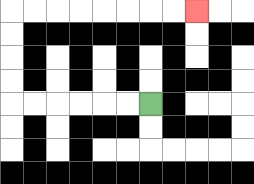{'start': '[6, 4]', 'end': '[8, 0]', 'path_directions': 'L,L,L,L,L,L,U,U,U,U,R,R,R,R,R,R,R,R', 'path_coordinates': '[[6, 4], [5, 4], [4, 4], [3, 4], [2, 4], [1, 4], [0, 4], [0, 3], [0, 2], [0, 1], [0, 0], [1, 0], [2, 0], [3, 0], [4, 0], [5, 0], [6, 0], [7, 0], [8, 0]]'}